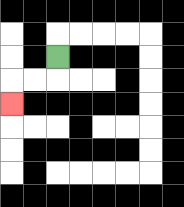{'start': '[2, 2]', 'end': '[0, 4]', 'path_directions': 'D,L,L,D', 'path_coordinates': '[[2, 2], [2, 3], [1, 3], [0, 3], [0, 4]]'}